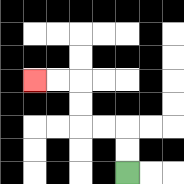{'start': '[5, 7]', 'end': '[1, 3]', 'path_directions': 'U,U,L,L,U,U,L,L', 'path_coordinates': '[[5, 7], [5, 6], [5, 5], [4, 5], [3, 5], [3, 4], [3, 3], [2, 3], [1, 3]]'}